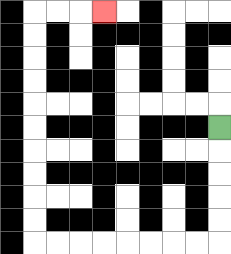{'start': '[9, 5]', 'end': '[4, 0]', 'path_directions': 'D,D,D,D,D,L,L,L,L,L,L,L,L,U,U,U,U,U,U,U,U,U,U,R,R,R', 'path_coordinates': '[[9, 5], [9, 6], [9, 7], [9, 8], [9, 9], [9, 10], [8, 10], [7, 10], [6, 10], [5, 10], [4, 10], [3, 10], [2, 10], [1, 10], [1, 9], [1, 8], [1, 7], [1, 6], [1, 5], [1, 4], [1, 3], [1, 2], [1, 1], [1, 0], [2, 0], [3, 0], [4, 0]]'}